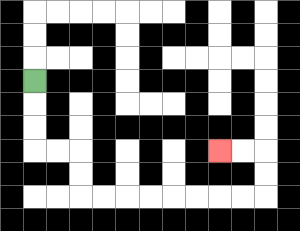{'start': '[1, 3]', 'end': '[9, 6]', 'path_directions': 'D,D,D,R,R,D,D,R,R,R,R,R,R,R,R,U,U,L,L', 'path_coordinates': '[[1, 3], [1, 4], [1, 5], [1, 6], [2, 6], [3, 6], [3, 7], [3, 8], [4, 8], [5, 8], [6, 8], [7, 8], [8, 8], [9, 8], [10, 8], [11, 8], [11, 7], [11, 6], [10, 6], [9, 6]]'}